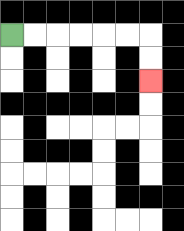{'start': '[0, 1]', 'end': '[6, 3]', 'path_directions': 'R,R,R,R,R,R,D,D', 'path_coordinates': '[[0, 1], [1, 1], [2, 1], [3, 1], [4, 1], [5, 1], [6, 1], [6, 2], [6, 3]]'}